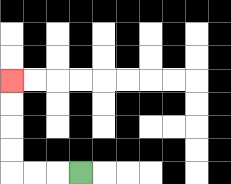{'start': '[3, 7]', 'end': '[0, 3]', 'path_directions': 'L,L,L,U,U,U,U', 'path_coordinates': '[[3, 7], [2, 7], [1, 7], [0, 7], [0, 6], [0, 5], [0, 4], [0, 3]]'}